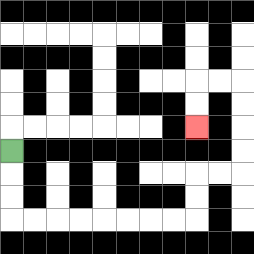{'start': '[0, 6]', 'end': '[8, 5]', 'path_directions': 'D,D,D,R,R,R,R,R,R,R,R,U,U,R,R,U,U,U,U,L,L,D,D', 'path_coordinates': '[[0, 6], [0, 7], [0, 8], [0, 9], [1, 9], [2, 9], [3, 9], [4, 9], [5, 9], [6, 9], [7, 9], [8, 9], [8, 8], [8, 7], [9, 7], [10, 7], [10, 6], [10, 5], [10, 4], [10, 3], [9, 3], [8, 3], [8, 4], [8, 5]]'}